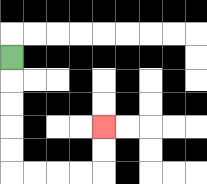{'start': '[0, 2]', 'end': '[4, 5]', 'path_directions': 'D,D,D,D,D,R,R,R,R,U,U', 'path_coordinates': '[[0, 2], [0, 3], [0, 4], [0, 5], [0, 6], [0, 7], [1, 7], [2, 7], [3, 7], [4, 7], [4, 6], [4, 5]]'}